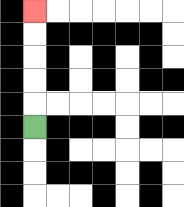{'start': '[1, 5]', 'end': '[1, 0]', 'path_directions': 'U,U,U,U,U', 'path_coordinates': '[[1, 5], [1, 4], [1, 3], [1, 2], [1, 1], [1, 0]]'}